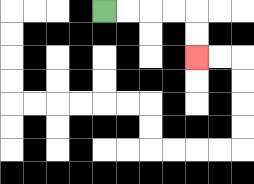{'start': '[4, 0]', 'end': '[8, 2]', 'path_directions': 'R,R,R,R,D,D', 'path_coordinates': '[[4, 0], [5, 0], [6, 0], [7, 0], [8, 0], [8, 1], [8, 2]]'}